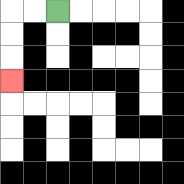{'start': '[2, 0]', 'end': '[0, 3]', 'path_directions': 'L,L,D,D,D', 'path_coordinates': '[[2, 0], [1, 0], [0, 0], [0, 1], [0, 2], [0, 3]]'}